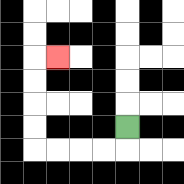{'start': '[5, 5]', 'end': '[2, 2]', 'path_directions': 'D,L,L,L,L,U,U,U,U,R', 'path_coordinates': '[[5, 5], [5, 6], [4, 6], [3, 6], [2, 6], [1, 6], [1, 5], [1, 4], [1, 3], [1, 2], [2, 2]]'}